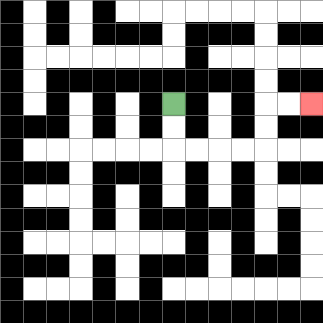{'start': '[7, 4]', 'end': '[13, 4]', 'path_directions': 'D,D,R,R,R,R,U,U,R,R', 'path_coordinates': '[[7, 4], [7, 5], [7, 6], [8, 6], [9, 6], [10, 6], [11, 6], [11, 5], [11, 4], [12, 4], [13, 4]]'}